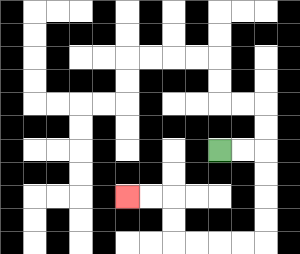{'start': '[9, 6]', 'end': '[5, 8]', 'path_directions': 'R,R,D,D,D,D,L,L,L,L,U,U,L,L', 'path_coordinates': '[[9, 6], [10, 6], [11, 6], [11, 7], [11, 8], [11, 9], [11, 10], [10, 10], [9, 10], [8, 10], [7, 10], [7, 9], [7, 8], [6, 8], [5, 8]]'}